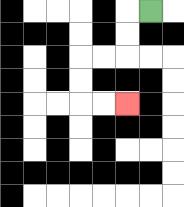{'start': '[6, 0]', 'end': '[5, 4]', 'path_directions': 'L,D,D,L,L,D,D,R,R', 'path_coordinates': '[[6, 0], [5, 0], [5, 1], [5, 2], [4, 2], [3, 2], [3, 3], [3, 4], [4, 4], [5, 4]]'}